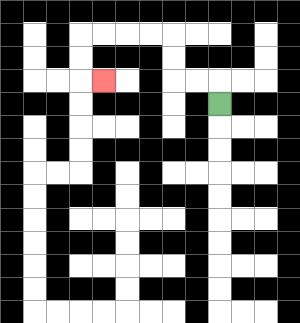{'start': '[9, 4]', 'end': '[4, 3]', 'path_directions': 'U,L,L,U,U,L,L,L,L,D,D,R', 'path_coordinates': '[[9, 4], [9, 3], [8, 3], [7, 3], [7, 2], [7, 1], [6, 1], [5, 1], [4, 1], [3, 1], [3, 2], [3, 3], [4, 3]]'}